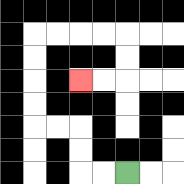{'start': '[5, 7]', 'end': '[3, 3]', 'path_directions': 'L,L,U,U,L,L,U,U,U,U,R,R,R,R,D,D,L,L', 'path_coordinates': '[[5, 7], [4, 7], [3, 7], [3, 6], [3, 5], [2, 5], [1, 5], [1, 4], [1, 3], [1, 2], [1, 1], [2, 1], [3, 1], [4, 1], [5, 1], [5, 2], [5, 3], [4, 3], [3, 3]]'}